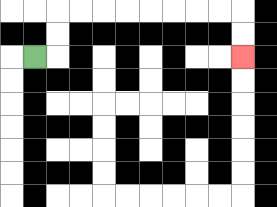{'start': '[1, 2]', 'end': '[10, 2]', 'path_directions': 'R,U,U,R,R,R,R,R,R,R,R,D,D', 'path_coordinates': '[[1, 2], [2, 2], [2, 1], [2, 0], [3, 0], [4, 0], [5, 0], [6, 0], [7, 0], [8, 0], [9, 0], [10, 0], [10, 1], [10, 2]]'}